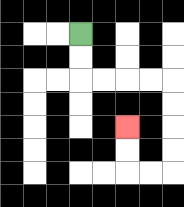{'start': '[3, 1]', 'end': '[5, 5]', 'path_directions': 'D,D,R,R,R,R,D,D,D,D,L,L,U,U', 'path_coordinates': '[[3, 1], [3, 2], [3, 3], [4, 3], [5, 3], [6, 3], [7, 3], [7, 4], [7, 5], [7, 6], [7, 7], [6, 7], [5, 7], [5, 6], [5, 5]]'}